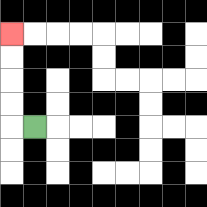{'start': '[1, 5]', 'end': '[0, 1]', 'path_directions': 'L,U,U,U,U', 'path_coordinates': '[[1, 5], [0, 5], [0, 4], [0, 3], [0, 2], [0, 1]]'}